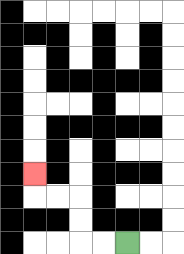{'start': '[5, 10]', 'end': '[1, 7]', 'path_directions': 'L,L,U,U,L,L,U', 'path_coordinates': '[[5, 10], [4, 10], [3, 10], [3, 9], [3, 8], [2, 8], [1, 8], [1, 7]]'}